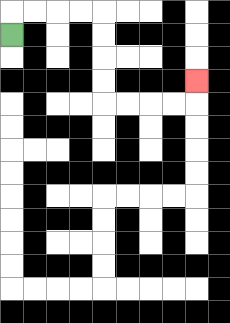{'start': '[0, 1]', 'end': '[8, 3]', 'path_directions': 'U,R,R,R,R,D,D,D,D,R,R,R,R,U', 'path_coordinates': '[[0, 1], [0, 0], [1, 0], [2, 0], [3, 0], [4, 0], [4, 1], [4, 2], [4, 3], [4, 4], [5, 4], [6, 4], [7, 4], [8, 4], [8, 3]]'}